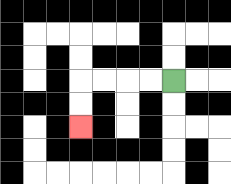{'start': '[7, 3]', 'end': '[3, 5]', 'path_directions': 'L,L,L,L,D,D', 'path_coordinates': '[[7, 3], [6, 3], [5, 3], [4, 3], [3, 3], [3, 4], [3, 5]]'}